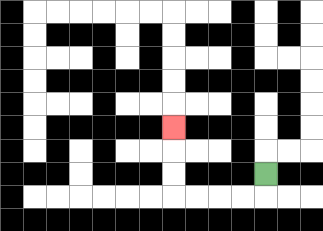{'start': '[11, 7]', 'end': '[7, 5]', 'path_directions': 'D,L,L,L,L,U,U,U', 'path_coordinates': '[[11, 7], [11, 8], [10, 8], [9, 8], [8, 8], [7, 8], [7, 7], [7, 6], [7, 5]]'}